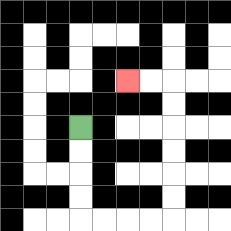{'start': '[3, 5]', 'end': '[5, 3]', 'path_directions': 'D,D,D,D,R,R,R,R,U,U,U,U,U,U,L,L', 'path_coordinates': '[[3, 5], [3, 6], [3, 7], [3, 8], [3, 9], [4, 9], [5, 9], [6, 9], [7, 9], [7, 8], [7, 7], [7, 6], [7, 5], [7, 4], [7, 3], [6, 3], [5, 3]]'}